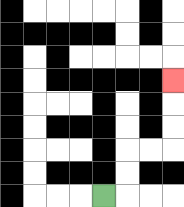{'start': '[4, 8]', 'end': '[7, 3]', 'path_directions': 'R,U,U,R,R,U,U,U', 'path_coordinates': '[[4, 8], [5, 8], [5, 7], [5, 6], [6, 6], [7, 6], [7, 5], [7, 4], [7, 3]]'}